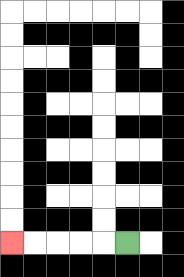{'start': '[5, 10]', 'end': '[0, 10]', 'path_directions': 'L,L,L,L,L', 'path_coordinates': '[[5, 10], [4, 10], [3, 10], [2, 10], [1, 10], [0, 10]]'}